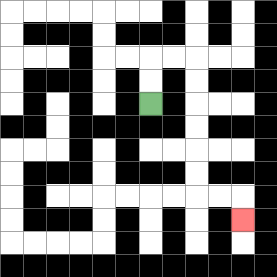{'start': '[6, 4]', 'end': '[10, 9]', 'path_directions': 'U,U,R,R,D,D,D,D,D,D,R,R,D', 'path_coordinates': '[[6, 4], [6, 3], [6, 2], [7, 2], [8, 2], [8, 3], [8, 4], [8, 5], [8, 6], [8, 7], [8, 8], [9, 8], [10, 8], [10, 9]]'}